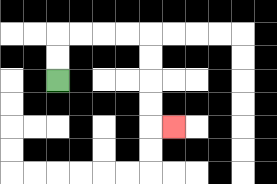{'start': '[2, 3]', 'end': '[7, 5]', 'path_directions': 'U,U,R,R,R,R,D,D,D,D,R', 'path_coordinates': '[[2, 3], [2, 2], [2, 1], [3, 1], [4, 1], [5, 1], [6, 1], [6, 2], [6, 3], [6, 4], [6, 5], [7, 5]]'}